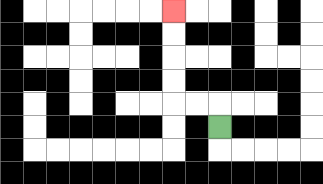{'start': '[9, 5]', 'end': '[7, 0]', 'path_directions': 'U,L,L,U,U,U,U', 'path_coordinates': '[[9, 5], [9, 4], [8, 4], [7, 4], [7, 3], [7, 2], [7, 1], [7, 0]]'}